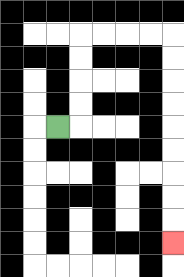{'start': '[2, 5]', 'end': '[7, 10]', 'path_directions': 'R,U,U,U,U,R,R,R,R,D,D,D,D,D,D,D,D,D', 'path_coordinates': '[[2, 5], [3, 5], [3, 4], [3, 3], [3, 2], [3, 1], [4, 1], [5, 1], [6, 1], [7, 1], [7, 2], [7, 3], [7, 4], [7, 5], [7, 6], [7, 7], [7, 8], [7, 9], [7, 10]]'}